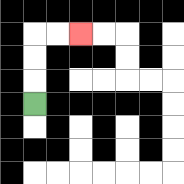{'start': '[1, 4]', 'end': '[3, 1]', 'path_directions': 'U,U,U,R,R', 'path_coordinates': '[[1, 4], [1, 3], [1, 2], [1, 1], [2, 1], [3, 1]]'}